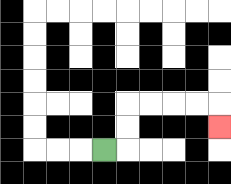{'start': '[4, 6]', 'end': '[9, 5]', 'path_directions': 'R,U,U,R,R,R,R,D', 'path_coordinates': '[[4, 6], [5, 6], [5, 5], [5, 4], [6, 4], [7, 4], [8, 4], [9, 4], [9, 5]]'}